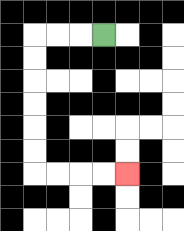{'start': '[4, 1]', 'end': '[5, 7]', 'path_directions': 'L,L,L,D,D,D,D,D,D,R,R,R,R', 'path_coordinates': '[[4, 1], [3, 1], [2, 1], [1, 1], [1, 2], [1, 3], [1, 4], [1, 5], [1, 6], [1, 7], [2, 7], [3, 7], [4, 7], [5, 7]]'}